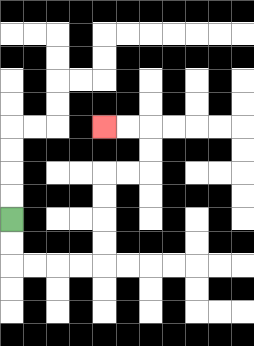{'start': '[0, 9]', 'end': '[4, 5]', 'path_directions': 'D,D,R,R,R,R,U,U,U,U,R,R,U,U,L,L', 'path_coordinates': '[[0, 9], [0, 10], [0, 11], [1, 11], [2, 11], [3, 11], [4, 11], [4, 10], [4, 9], [4, 8], [4, 7], [5, 7], [6, 7], [6, 6], [6, 5], [5, 5], [4, 5]]'}